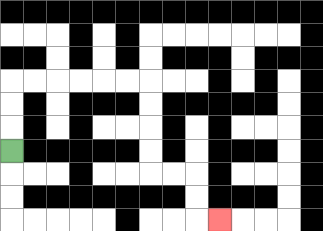{'start': '[0, 6]', 'end': '[9, 9]', 'path_directions': 'U,U,U,R,R,R,R,R,R,D,D,D,D,R,R,D,D,R', 'path_coordinates': '[[0, 6], [0, 5], [0, 4], [0, 3], [1, 3], [2, 3], [3, 3], [4, 3], [5, 3], [6, 3], [6, 4], [6, 5], [6, 6], [6, 7], [7, 7], [8, 7], [8, 8], [8, 9], [9, 9]]'}